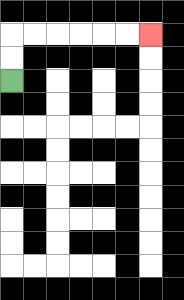{'start': '[0, 3]', 'end': '[6, 1]', 'path_directions': 'U,U,R,R,R,R,R,R', 'path_coordinates': '[[0, 3], [0, 2], [0, 1], [1, 1], [2, 1], [3, 1], [4, 1], [5, 1], [6, 1]]'}